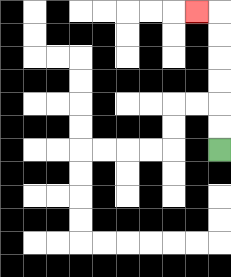{'start': '[9, 6]', 'end': '[8, 0]', 'path_directions': 'U,U,U,U,U,U,L', 'path_coordinates': '[[9, 6], [9, 5], [9, 4], [9, 3], [9, 2], [9, 1], [9, 0], [8, 0]]'}